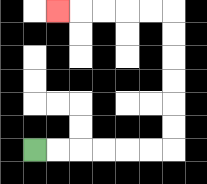{'start': '[1, 6]', 'end': '[2, 0]', 'path_directions': 'R,R,R,R,R,R,U,U,U,U,U,U,L,L,L,L,L', 'path_coordinates': '[[1, 6], [2, 6], [3, 6], [4, 6], [5, 6], [6, 6], [7, 6], [7, 5], [7, 4], [7, 3], [7, 2], [7, 1], [7, 0], [6, 0], [5, 0], [4, 0], [3, 0], [2, 0]]'}